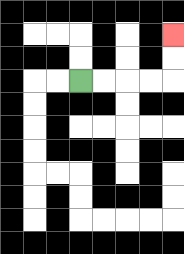{'start': '[3, 3]', 'end': '[7, 1]', 'path_directions': 'R,R,R,R,U,U', 'path_coordinates': '[[3, 3], [4, 3], [5, 3], [6, 3], [7, 3], [7, 2], [7, 1]]'}